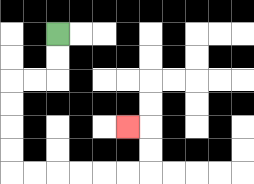{'start': '[2, 1]', 'end': '[5, 5]', 'path_directions': 'D,D,L,L,D,D,D,D,R,R,R,R,R,R,U,U,L', 'path_coordinates': '[[2, 1], [2, 2], [2, 3], [1, 3], [0, 3], [0, 4], [0, 5], [0, 6], [0, 7], [1, 7], [2, 7], [3, 7], [4, 7], [5, 7], [6, 7], [6, 6], [6, 5], [5, 5]]'}